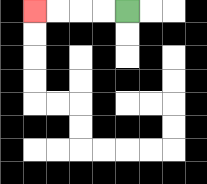{'start': '[5, 0]', 'end': '[1, 0]', 'path_directions': 'L,L,L,L', 'path_coordinates': '[[5, 0], [4, 0], [3, 0], [2, 0], [1, 0]]'}